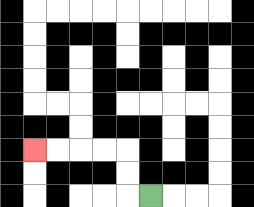{'start': '[6, 8]', 'end': '[1, 6]', 'path_directions': 'L,U,U,L,L,L,L', 'path_coordinates': '[[6, 8], [5, 8], [5, 7], [5, 6], [4, 6], [3, 6], [2, 6], [1, 6]]'}